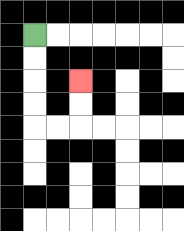{'start': '[1, 1]', 'end': '[3, 3]', 'path_directions': 'D,D,D,D,R,R,U,U', 'path_coordinates': '[[1, 1], [1, 2], [1, 3], [1, 4], [1, 5], [2, 5], [3, 5], [3, 4], [3, 3]]'}